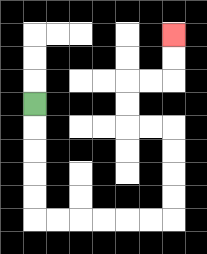{'start': '[1, 4]', 'end': '[7, 1]', 'path_directions': 'D,D,D,D,D,R,R,R,R,R,R,U,U,U,U,L,L,U,U,R,R,U,U', 'path_coordinates': '[[1, 4], [1, 5], [1, 6], [1, 7], [1, 8], [1, 9], [2, 9], [3, 9], [4, 9], [5, 9], [6, 9], [7, 9], [7, 8], [7, 7], [7, 6], [7, 5], [6, 5], [5, 5], [5, 4], [5, 3], [6, 3], [7, 3], [7, 2], [7, 1]]'}